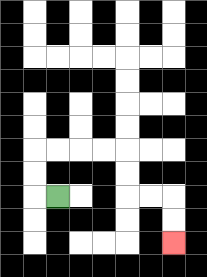{'start': '[2, 8]', 'end': '[7, 10]', 'path_directions': 'L,U,U,R,R,R,R,D,D,R,R,D,D', 'path_coordinates': '[[2, 8], [1, 8], [1, 7], [1, 6], [2, 6], [3, 6], [4, 6], [5, 6], [5, 7], [5, 8], [6, 8], [7, 8], [7, 9], [7, 10]]'}